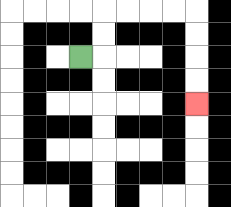{'start': '[3, 2]', 'end': '[8, 4]', 'path_directions': 'R,U,U,R,R,R,R,D,D,D,D', 'path_coordinates': '[[3, 2], [4, 2], [4, 1], [4, 0], [5, 0], [6, 0], [7, 0], [8, 0], [8, 1], [8, 2], [8, 3], [8, 4]]'}